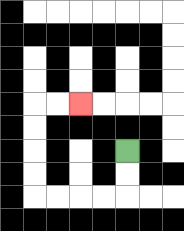{'start': '[5, 6]', 'end': '[3, 4]', 'path_directions': 'D,D,L,L,L,L,U,U,U,U,R,R', 'path_coordinates': '[[5, 6], [5, 7], [5, 8], [4, 8], [3, 8], [2, 8], [1, 8], [1, 7], [1, 6], [1, 5], [1, 4], [2, 4], [3, 4]]'}